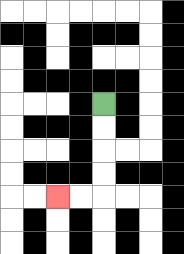{'start': '[4, 4]', 'end': '[2, 8]', 'path_directions': 'D,D,D,D,L,L', 'path_coordinates': '[[4, 4], [4, 5], [4, 6], [4, 7], [4, 8], [3, 8], [2, 8]]'}